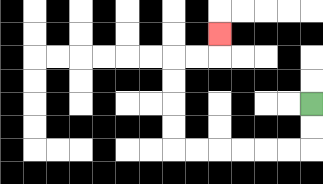{'start': '[13, 4]', 'end': '[9, 1]', 'path_directions': 'D,D,L,L,L,L,L,L,U,U,U,U,R,R,U', 'path_coordinates': '[[13, 4], [13, 5], [13, 6], [12, 6], [11, 6], [10, 6], [9, 6], [8, 6], [7, 6], [7, 5], [7, 4], [7, 3], [7, 2], [8, 2], [9, 2], [9, 1]]'}